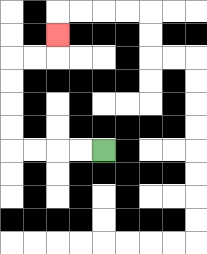{'start': '[4, 6]', 'end': '[2, 1]', 'path_directions': 'L,L,L,L,U,U,U,U,R,R,U', 'path_coordinates': '[[4, 6], [3, 6], [2, 6], [1, 6], [0, 6], [0, 5], [0, 4], [0, 3], [0, 2], [1, 2], [2, 2], [2, 1]]'}